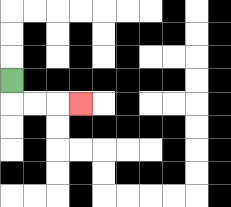{'start': '[0, 3]', 'end': '[3, 4]', 'path_directions': 'D,R,R,R', 'path_coordinates': '[[0, 3], [0, 4], [1, 4], [2, 4], [3, 4]]'}